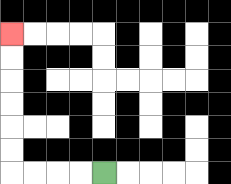{'start': '[4, 7]', 'end': '[0, 1]', 'path_directions': 'L,L,L,L,U,U,U,U,U,U', 'path_coordinates': '[[4, 7], [3, 7], [2, 7], [1, 7], [0, 7], [0, 6], [0, 5], [0, 4], [0, 3], [0, 2], [0, 1]]'}